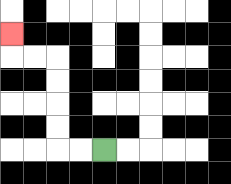{'start': '[4, 6]', 'end': '[0, 1]', 'path_directions': 'L,L,U,U,U,U,L,L,U', 'path_coordinates': '[[4, 6], [3, 6], [2, 6], [2, 5], [2, 4], [2, 3], [2, 2], [1, 2], [0, 2], [0, 1]]'}